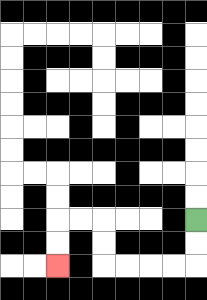{'start': '[8, 9]', 'end': '[2, 11]', 'path_directions': 'D,D,L,L,L,L,U,U,L,L,D,D', 'path_coordinates': '[[8, 9], [8, 10], [8, 11], [7, 11], [6, 11], [5, 11], [4, 11], [4, 10], [4, 9], [3, 9], [2, 9], [2, 10], [2, 11]]'}